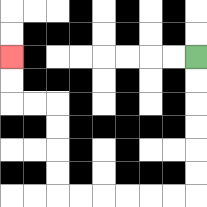{'start': '[8, 2]', 'end': '[0, 2]', 'path_directions': 'D,D,D,D,D,D,L,L,L,L,L,L,U,U,U,U,L,L,U,U', 'path_coordinates': '[[8, 2], [8, 3], [8, 4], [8, 5], [8, 6], [8, 7], [8, 8], [7, 8], [6, 8], [5, 8], [4, 8], [3, 8], [2, 8], [2, 7], [2, 6], [2, 5], [2, 4], [1, 4], [0, 4], [0, 3], [0, 2]]'}